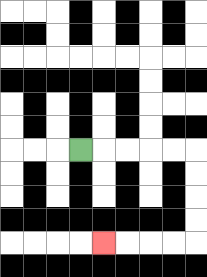{'start': '[3, 6]', 'end': '[4, 10]', 'path_directions': 'R,R,R,R,R,D,D,D,D,L,L,L,L', 'path_coordinates': '[[3, 6], [4, 6], [5, 6], [6, 6], [7, 6], [8, 6], [8, 7], [8, 8], [8, 9], [8, 10], [7, 10], [6, 10], [5, 10], [4, 10]]'}